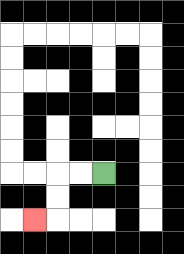{'start': '[4, 7]', 'end': '[1, 9]', 'path_directions': 'L,L,D,D,L', 'path_coordinates': '[[4, 7], [3, 7], [2, 7], [2, 8], [2, 9], [1, 9]]'}